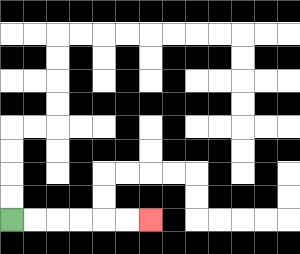{'start': '[0, 9]', 'end': '[6, 9]', 'path_directions': 'R,R,R,R,R,R', 'path_coordinates': '[[0, 9], [1, 9], [2, 9], [3, 9], [4, 9], [5, 9], [6, 9]]'}